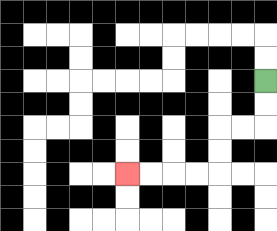{'start': '[11, 3]', 'end': '[5, 7]', 'path_directions': 'D,D,L,L,D,D,L,L,L,L', 'path_coordinates': '[[11, 3], [11, 4], [11, 5], [10, 5], [9, 5], [9, 6], [9, 7], [8, 7], [7, 7], [6, 7], [5, 7]]'}